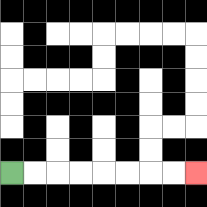{'start': '[0, 7]', 'end': '[8, 7]', 'path_directions': 'R,R,R,R,R,R,R,R', 'path_coordinates': '[[0, 7], [1, 7], [2, 7], [3, 7], [4, 7], [5, 7], [6, 7], [7, 7], [8, 7]]'}